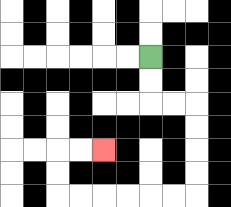{'start': '[6, 2]', 'end': '[4, 6]', 'path_directions': 'D,D,R,R,D,D,D,D,L,L,L,L,L,L,U,U,R,R', 'path_coordinates': '[[6, 2], [6, 3], [6, 4], [7, 4], [8, 4], [8, 5], [8, 6], [8, 7], [8, 8], [7, 8], [6, 8], [5, 8], [4, 8], [3, 8], [2, 8], [2, 7], [2, 6], [3, 6], [4, 6]]'}